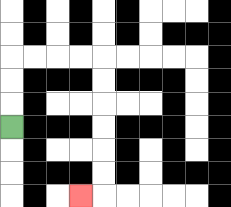{'start': '[0, 5]', 'end': '[3, 8]', 'path_directions': 'U,U,U,R,R,R,R,D,D,D,D,D,D,L', 'path_coordinates': '[[0, 5], [0, 4], [0, 3], [0, 2], [1, 2], [2, 2], [3, 2], [4, 2], [4, 3], [4, 4], [4, 5], [4, 6], [4, 7], [4, 8], [3, 8]]'}